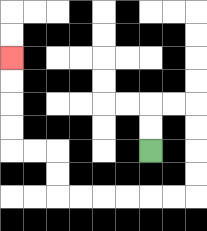{'start': '[6, 6]', 'end': '[0, 2]', 'path_directions': 'U,U,R,R,D,D,D,D,L,L,L,L,L,L,U,U,L,L,U,U,U,U', 'path_coordinates': '[[6, 6], [6, 5], [6, 4], [7, 4], [8, 4], [8, 5], [8, 6], [8, 7], [8, 8], [7, 8], [6, 8], [5, 8], [4, 8], [3, 8], [2, 8], [2, 7], [2, 6], [1, 6], [0, 6], [0, 5], [0, 4], [0, 3], [0, 2]]'}